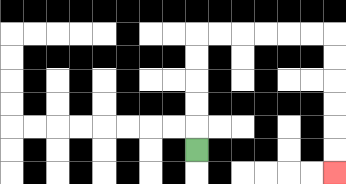{'start': '[8, 6]', 'end': '[14, 7]', 'path_directions': 'U,U,U,U,U,R,R,R,R,R,R,D,D,D,D,D,D', 'path_coordinates': '[[8, 6], [8, 5], [8, 4], [8, 3], [8, 2], [8, 1], [9, 1], [10, 1], [11, 1], [12, 1], [13, 1], [14, 1], [14, 2], [14, 3], [14, 4], [14, 5], [14, 6], [14, 7]]'}